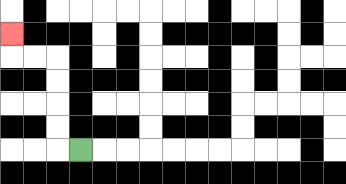{'start': '[3, 6]', 'end': '[0, 1]', 'path_directions': 'L,U,U,U,U,L,L,U', 'path_coordinates': '[[3, 6], [2, 6], [2, 5], [2, 4], [2, 3], [2, 2], [1, 2], [0, 2], [0, 1]]'}